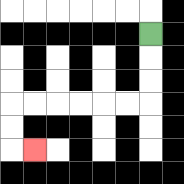{'start': '[6, 1]', 'end': '[1, 6]', 'path_directions': 'D,D,D,L,L,L,L,L,L,D,D,R', 'path_coordinates': '[[6, 1], [6, 2], [6, 3], [6, 4], [5, 4], [4, 4], [3, 4], [2, 4], [1, 4], [0, 4], [0, 5], [0, 6], [1, 6]]'}